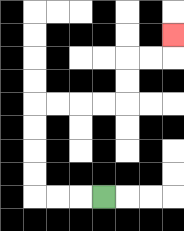{'start': '[4, 8]', 'end': '[7, 1]', 'path_directions': 'L,L,L,U,U,U,U,R,R,R,R,U,U,R,R,U', 'path_coordinates': '[[4, 8], [3, 8], [2, 8], [1, 8], [1, 7], [1, 6], [1, 5], [1, 4], [2, 4], [3, 4], [4, 4], [5, 4], [5, 3], [5, 2], [6, 2], [7, 2], [7, 1]]'}